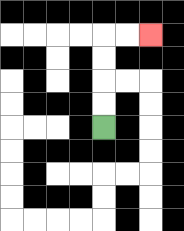{'start': '[4, 5]', 'end': '[6, 1]', 'path_directions': 'U,U,U,U,R,R', 'path_coordinates': '[[4, 5], [4, 4], [4, 3], [4, 2], [4, 1], [5, 1], [6, 1]]'}